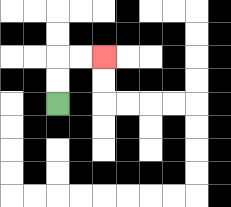{'start': '[2, 4]', 'end': '[4, 2]', 'path_directions': 'U,U,R,R', 'path_coordinates': '[[2, 4], [2, 3], [2, 2], [3, 2], [4, 2]]'}